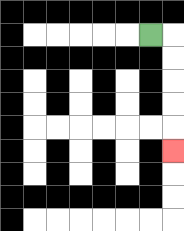{'start': '[6, 1]', 'end': '[7, 6]', 'path_directions': 'R,D,D,D,D,D', 'path_coordinates': '[[6, 1], [7, 1], [7, 2], [7, 3], [7, 4], [7, 5], [7, 6]]'}